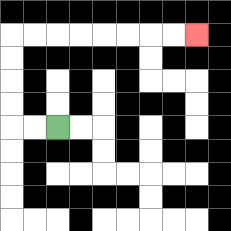{'start': '[2, 5]', 'end': '[8, 1]', 'path_directions': 'L,L,U,U,U,U,R,R,R,R,R,R,R,R', 'path_coordinates': '[[2, 5], [1, 5], [0, 5], [0, 4], [0, 3], [0, 2], [0, 1], [1, 1], [2, 1], [3, 1], [4, 1], [5, 1], [6, 1], [7, 1], [8, 1]]'}